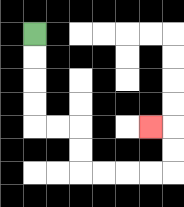{'start': '[1, 1]', 'end': '[6, 5]', 'path_directions': 'D,D,D,D,R,R,D,D,R,R,R,R,U,U,L', 'path_coordinates': '[[1, 1], [1, 2], [1, 3], [1, 4], [1, 5], [2, 5], [3, 5], [3, 6], [3, 7], [4, 7], [5, 7], [6, 7], [7, 7], [7, 6], [7, 5], [6, 5]]'}